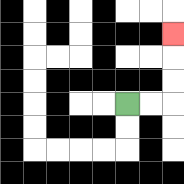{'start': '[5, 4]', 'end': '[7, 1]', 'path_directions': 'R,R,U,U,U', 'path_coordinates': '[[5, 4], [6, 4], [7, 4], [7, 3], [7, 2], [7, 1]]'}